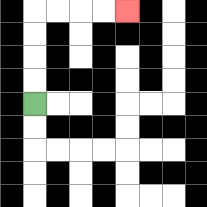{'start': '[1, 4]', 'end': '[5, 0]', 'path_directions': 'U,U,U,U,R,R,R,R', 'path_coordinates': '[[1, 4], [1, 3], [1, 2], [1, 1], [1, 0], [2, 0], [3, 0], [4, 0], [5, 0]]'}